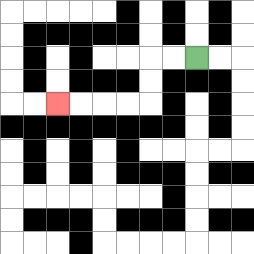{'start': '[8, 2]', 'end': '[2, 4]', 'path_directions': 'L,L,D,D,L,L,L,L', 'path_coordinates': '[[8, 2], [7, 2], [6, 2], [6, 3], [6, 4], [5, 4], [4, 4], [3, 4], [2, 4]]'}